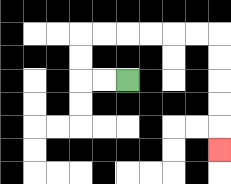{'start': '[5, 3]', 'end': '[9, 6]', 'path_directions': 'L,L,U,U,R,R,R,R,R,R,D,D,D,D,D', 'path_coordinates': '[[5, 3], [4, 3], [3, 3], [3, 2], [3, 1], [4, 1], [5, 1], [6, 1], [7, 1], [8, 1], [9, 1], [9, 2], [9, 3], [9, 4], [9, 5], [9, 6]]'}